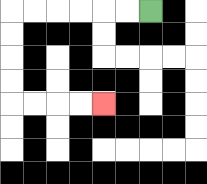{'start': '[6, 0]', 'end': '[4, 4]', 'path_directions': 'L,L,L,L,L,L,D,D,D,D,R,R,R,R', 'path_coordinates': '[[6, 0], [5, 0], [4, 0], [3, 0], [2, 0], [1, 0], [0, 0], [0, 1], [0, 2], [0, 3], [0, 4], [1, 4], [2, 4], [3, 4], [4, 4]]'}